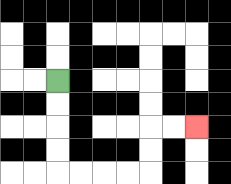{'start': '[2, 3]', 'end': '[8, 5]', 'path_directions': 'D,D,D,D,R,R,R,R,U,U,R,R', 'path_coordinates': '[[2, 3], [2, 4], [2, 5], [2, 6], [2, 7], [3, 7], [4, 7], [5, 7], [6, 7], [6, 6], [6, 5], [7, 5], [8, 5]]'}